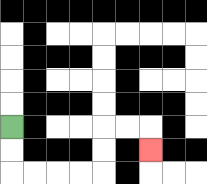{'start': '[0, 5]', 'end': '[6, 6]', 'path_directions': 'D,D,R,R,R,R,U,U,R,R,D', 'path_coordinates': '[[0, 5], [0, 6], [0, 7], [1, 7], [2, 7], [3, 7], [4, 7], [4, 6], [4, 5], [5, 5], [6, 5], [6, 6]]'}